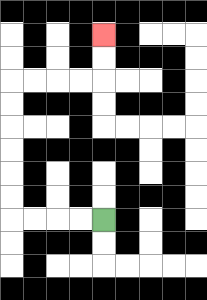{'start': '[4, 9]', 'end': '[4, 1]', 'path_directions': 'L,L,L,L,U,U,U,U,U,U,R,R,R,R,U,U', 'path_coordinates': '[[4, 9], [3, 9], [2, 9], [1, 9], [0, 9], [0, 8], [0, 7], [0, 6], [0, 5], [0, 4], [0, 3], [1, 3], [2, 3], [3, 3], [4, 3], [4, 2], [4, 1]]'}